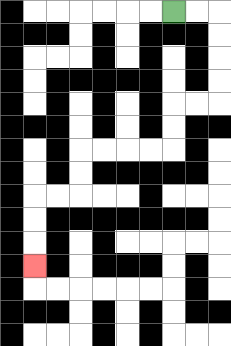{'start': '[7, 0]', 'end': '[1, 11]', 'path_directions': 'R,R,D,D,D,D,L,L,D,D,L,L,L,L,D,D,L,L,D,D,D', 'path_coordinates': '[[7, 0], [8, 0], [9, 0], [9, 1], [9, 2], [9, 3], [9, 4], [8, 4], [7, 4], [7, 5], [7, 6], [6, 6], [5, 6], [4, 6], [3, 6], [3, 7], [3, 8], [2, 8], [1, 8], [1, 9], [1, 10], [1, 11]]'}